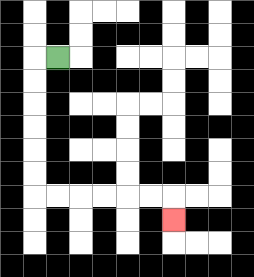{'start': '[2, 2]', 'end': '[7, 9]', 'path_directions': 'L,D,D,D,D,D,D,R,R,R,R,R,R,D', 'path_coordinates': '[[2, 2], [1, 2], [1, 3], [1, 4], [1, 5], [1, 6], [1, 7], [1, 8], [2, 8], [3, 8], [4, 8], [5, 8], [6, 8], [7, 8], [7, 9]]'}